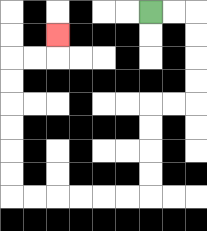{'start': '[6, 0]', 'end': '[2, 1]', 'path_directions': 'R,R,D,D,D,D,L,L,D,D,D,D,L,L,L,L,L,L,U,U,U,U,U,U,R,R,U', 'path_coordinates': '[[6, 0], [7, 0], [8, 0], [8, 1], [8, 2], [8, 3], [8, 4], [7, 4], [6, 4], [6, 5], [6, 6], [6, 7], [6, 8], [5, 8], [4, 8], [3, 8], [2, 8], [1, 8], [0, 8], [0, 7], [0, 6], [0, 5], [0, 4], [0, 3], [0, 2], [1, 2], [2, 2], [2, 1]]'}